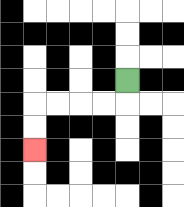{'start': '[5, 3]', 'end': '[1, 6]', 'path_directions': 'D,L,L,L,L,D,D', 'path_coordinates': '[[5, 3], [5, 4], [4, 4], [3, 4], [2, 4], [1, 4], [1, 5], [1, 6]]'}